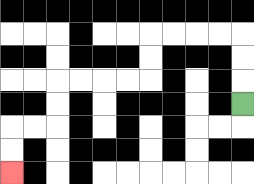{'start': '[10, 4]', 'end': '[0, 7]', 'path_directions': 'U,U,U,L,L,L,L,D,D,L,L,L,L,D,D,L,L,D,D', 'path_coordinates': '[[10, 4], [10, 3], [10, 2], [10, 1], [9, 1], [8, 1], [7, 1], [6, 1], [6, 2], [6, 3], [5, 3], [4, 3], [3, 3], [2, 3], [2, 4], [2, 5], [1, 5], [0, 5], [0, 6], [0, 7]]'}